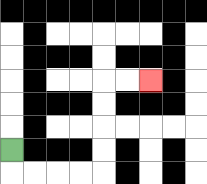{'start': '[0, 6]', 'end': '[6, 3]', 'path_directions': 'D,R,R,R,R,U,U,U,U,R,R', 'path_coordinates': '[[0, 6], [0, 7], [1, 7], [2, 7], [3, 7], [4, 7], [4, 6], [4, 5], [4, 4], [4, 3], [5, 3], [6, 3]]'}